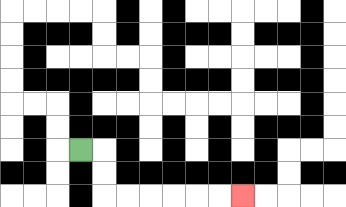{'start': '[3, 6]', 'end': '[10, 8]', 'path_directions': 'R,D,D,R,R,R,R,R,R', 'path_coordinates': '[[3, 6], [4, 6], [4, 7], [4, 8], [5, 8], [6, 8], [7, 8], [8, 8], [9, 8], [10, 8]]'}